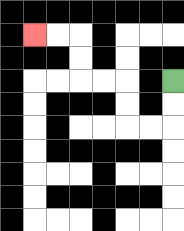{'start': '[7, 3]', 'end': '[1, 1]', 'path_directions': 'D,D,L,L,U,U,L,L,U,U,L,L', 'path_coordinates': '[[7, 3], [7, 4], [7, 5], [6, 5], [5, 5], [5, 4], [5, 3], [4, 3], [3, 3], [3, 2], [3, 1], [2, 1], [1, 1]]'}